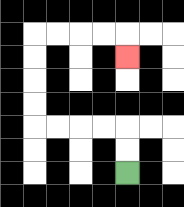{'start': '[5, 7]', 'end': '[5, 2]', 'path_directions': 'U,U,L,L,L,L,U,U,U,U,R,R,R,R,D', 'path_coordinates': '[[5, 7], [5, 6], [5, 5], [4, 5], [3, 5], [2, 5], [1, 5], [1, 4], [1, 3], [1, 2], [1, 1], [2, 1], [3, 1], [4, 1], [5, 1], [5, 2]]'}